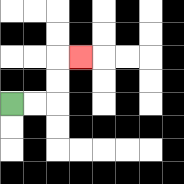{'start': '[0, 4]', 'end': '[3, 2]', 'path_directions': 'R,R,U,U,R', 'path_coordinates': '[[0, 4], [1, 4], [2, 4], [2, 3], [2, 2], [3, 2]]'}